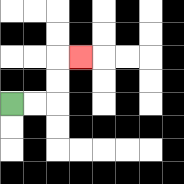{'start': '[0, 4]', 'end': '[3, 2]', 'path_directions': 'R,R,U,U,R', 'path_coordinates': '[[0, 4], [1, 4], [2, 4], [2, 3], [2, 2], [3, 2]]'}